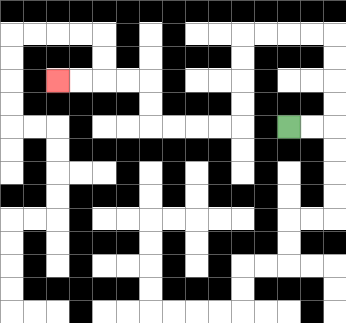{'start': '[12, 5]', 'end': '[2, 3]', 'path_directions': 'R,R,U,U,U,U,L,L,L,L,D,D,D,D,L,L,L,L,U,U,L,L,L,L', 'path_coordinates': '[[12, 5], [13, 5], [14, 5], [14, 4], [14, 3], [14, 2], [14, 1], [13, 1], [12, 1], [11, 1], [10, 1], [10, 2], [10, 3], [10, 4], [10, 5], [9, 5], [8, 5], [7, 5], [6, 5], [6, 4], [6, 3], [5, 3], [4, 3], [3, 3], [2, 3]]'}